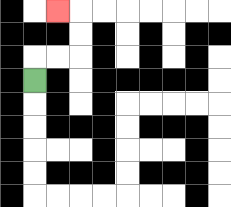{'start': '[1, 3]', 'end': '[2, 0]', 'path_directions': 'U,R,R,U,U,L', 'path_coordinates': '[[1, 3], [1, 2], [2, 2], [3, 2], [3, 1], [3, 0], [2, 0]]'}